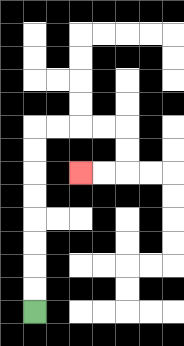{'start': '[1, 13]', 'end': '[3, 7]', 'path_directions': 'U,U,U,U,U,U,U,U,R,R,R,R,D,D,L,L', 'path_coordinates': '[[1, 13], [1, 12], [1, 11], [1, 10], [1, 9], [1, 8], [1, 7], [1, 6], [1, 5], [2, 5], [3, 5], [4, 5], [5, 5], [5, 6], [5, 7], [4, 7], [3, 7]]'}